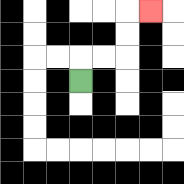{'start': '[3, 3]', 'end': '[6, 0]', 'path_directions': 'U,R,R,U,U,R', 'path_coordinates': '[[3, 3], [3, 2], [4, 2], [5, 2], [5, 1], [5, 0], [6, 0]]'}